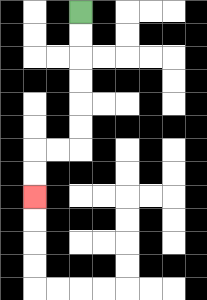{'start': '[3, 0]', 'end': '[1, 8]', 'path_directions': 'D,D,D,D,D,D,L,L,D,D', 'path_coordinates': '[[3, 0], [3, 1], [3, 2], [3, 3], [3, 4], [3, 5], [3, 6], [2, 6], [1, 6], [1, 7], [1, 8]]'}